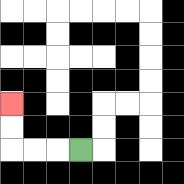{'start': '[3, 6]', 'end': '[0, 4]', 'path_directions': 'L,L,L,U,U', 'path_coordinates': '[[3, 6], [2, 6], [1, 6], [0, 6], [0, 5], [0, 4]]'}